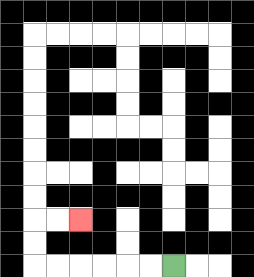{'start': '[7, 11]', 'end': '[3, 9]', 'path_directions': 'L,L,L,L,L,L,U,U,R,R', 'path_coordinates': '[[7, 11], [6, 11], [5, 11], [4, 11], [3, 11], [2, 11], [1, 11], [1, 10], [1, 9], [2, 9], [3, 9]]'}